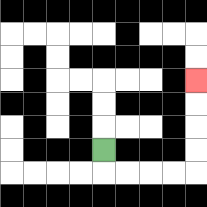{'start': '[4, 6]', 'end': '[8, 3]', 'path_directions': 'D,R,R,R,R,U,U,U,U', 'path_coordinates': '[[4, 6], [4, 7], [5, 7], [6, 7], [7, 7], [8, 7], [8, 6], [8, 5], [8, 4], [8, 3]]'}